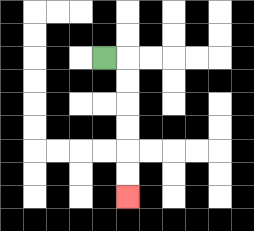{'start': '[4, 2]', 'end': '[5, 8]', 'path_directions': 'R,D,D,D,D,D,D', 'path_coordinates': '[[4, 2], [5, 2], [5, 3], [5, 4], [5, 5], [5, 6], [5, 7], [5, 8]]'}